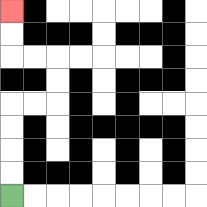{'start': '[0, 8]', 'end': '[0, 0]', 'path_directions': 'U,U,U,U,R,R,U,U,L,L,U,U', 'path_coordinates': '[[0, 8], [0, 7], [0, 6], [0, 5], [0, 4], [1, 4], [2, 4], [2, 3], [2, 2], [1, 2], [0, 2], [0, 1], [0, 0]]'}